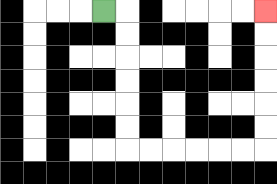{'start': '[4, 0]', 'end': '[11, 0]', 'path_directions': 'R,D,D,D,D,D,D,R,R,R,R,R,R,U,U,U,U,U,U', 'path_coordinates': '[[4, 0], [5, 0], [5, 1], [5, 2], [5, 3], [5, 4], [5, 5], [5, 6], [6, 6], [7, 6], [8, 6], [9, 6], [10, 6], [11, 6], [11, 5], [11, 4], [11, 3], [11, 2], [11, 1], [11, 0]]'}